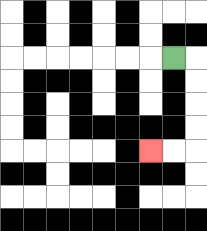{'start': '[7, 2]', 'end': '[6, 6]', 'path_directions': 'R,D,D,D,D,L,L', 'path_coordinates': '[[7, 2], [8, 2], [8, 3], [8, 4], [8, 5], [8, 6], [7, 6], [6, 6]]'}